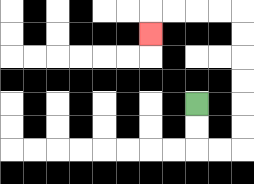{'start': '[8, 4]', 'end': '[6, 1]', 'path_directions': 'D,D,R,R,U,U,U,U,U,U,L,L,L,L,D', 'path_coordinates': '[[8, 4], [8, 5], [8, 6], [9, 6], [10, 6], [10, 5], [10, 4], [10, 3], [10, 2], [10, 1], [10, 0], [9, 0], [8, 0], [7, 0], [6, 0], [6, 1]]'}